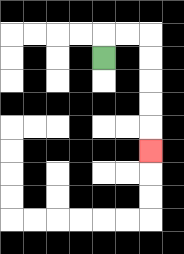{'start': '[4, 2]', 'end': '[6, 6]', 'path_directions': 'U,R,R,D,D,D,D,D', 'path_coordinates': '[[4, 2], [4, 1], [5, 1], [6, 1], [6, 2], [6, 3], [6, 4], [6, 5], [6, 6]]'}